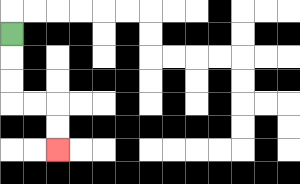{'start': '[0, 1]', 'end': '[2, 6]', 'path_directions': 'D,D,D,R,R,D,D', 'path_coordinates': '[[0, 1], [0, 2], [0, 3], [0, 4], [1, 4], [2, 4], [2, 5], [2, 6]]'}